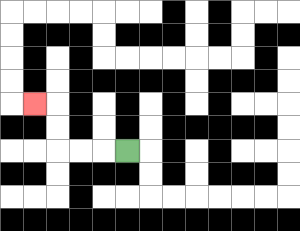{'start': '[5, 6]', 'end': '[1, 4]', 'path_directions': 'L,L,L,U,U,L', 'path_coordinates': '[[5, 6], [4, 6], [3, 6], [2, 6], [2, 5], [2, 4], [1, 4]]'}